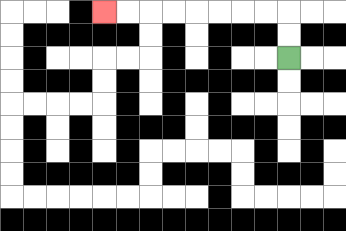{'start': '[12, 2]', 'end': '[4, 0]', 'path_directions': 'U,U,L,L,L,L,L,L,L,L', 'path_coordinates': '[[12, 2], [12, 1], [12, 0], [11, 0], [10, 0], [9, 0], [8, 0], [7, 0], [6, 0], [5, 0], [4, 0]]'}